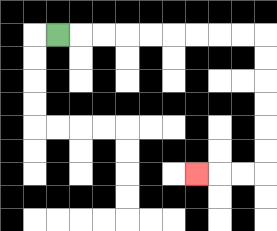{'start': '[2, 1]', 'end': '[8, 7]', 'path_directions': 'R,R,R,R,R,R,R,R,R,D,D,D,D,D,D,L,L,L', 'path_coordinates': '[[2, 1], [3, 1], [4, 1], [5, 1], [6, 1], [7, 1], [8, 1], [9, 1], [10, 1], [11, 1], [11, 2], [11, 3], [11, 4], [11, 5], [11, 6], [11, 7], [10, 7], [9, 7], [8, 7]]'}